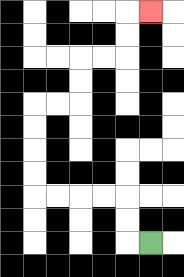{'start': '[6, 10]', 'end': '[6, 0]', 'path_directions': 'L,U,U,L,L,L,L,U,U,U,U,R,R,U,U,R,R,U,U,R', 'path_coordinates': '[[6, 10], [5, 10], [5, 9], [5, 8], [4, 8], [3, 8], [2, 8], [1, 8], [1, 7], [1, 6], [1, 5], [1, 4], [2, 4], [3, 4], [3, 3], [3, 2], [4, 2], [5, 2], [5, 1], [5, 0], [6, 0]]'}